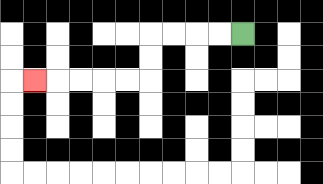{'start': '[10, 1]', 'end': '[1, 3]', 'path_directions': 'L,L,L,L,D,D,L,L,L,L,L', 'path_coordinates': '[[10, 1], [9, 1], [8, 1], [7, 1], [6, 1], [6, 2], [6, 3], [5, 3], [4, 3], [3, 3], [2, 3], [1, 3]]'}